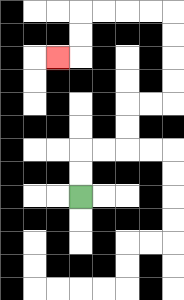{'start': '[3, 8]', 'end': '[2, 2]', 'path_directions': 'U,U,R,R,U,U,R,R,U,U,U,U,L,L,L,L,D,D,L', 'path_coordinates': '[[3, 8], [3, 7], [3, 6], [4, 6], [5, 6], [5, 5], [5, 4], [6, 4], [7, 4], [7, 3], [7, 2], [7, 1], [7, 0], [6, 0], [5, 0], [4, 0], [3, 0], [3, 1], [3, 2], [2, 2]]'}